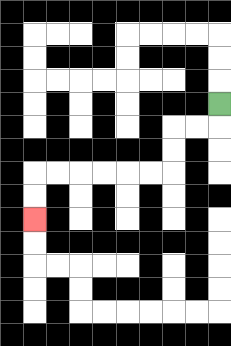{'start': '[9, 4]', 'end': '[1, 9]', 'path_directions': 'D,L,L,D,D,L,L,L,L,L,L,D,D', 'path_coordinates': '[[9, 4], [9, 5], [8, 5], [7, 5], [7, 6], [7, 7], [6, 7], [5, 7], [4, 7], [3, 7], [2, 7], [1, 7], [1, 8], [1, 9]]'}